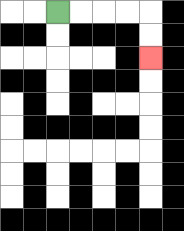{'start': '[2, 0]', 'end': '[6, 2]', 'path_directions': 'R,R,R,R,D,D', 'path_coordinates': '[[2, 0], [3, 0], [4, 0], [5, 0], [6, 0], [6, 1], [6, 2]]'}